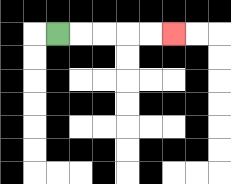{'start': '[2, 1]', 'end': '[7, 1]', 'path_directions': 'R,R,R,R,R', 'path_coordinates': '[[2, 1], [3, 1], [4, 1], [5, 1], [6, 1], [7, 1]]'}